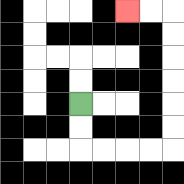{'start': '[3, 4]', 'end': '[5, 0]', 'path_directions': 'D,D,R,R,R,R,U,U,U,U,U,U,L,L', 'path_coordinates': '[[3, 4], [3, 5], [3, 6], [4, 6], [5, 6], [6, 6], [7, 6], [7, 5], [7, 4], [7, 3], [7, 2], [7, 1], [7, 0], [6, 0], [5, 0]]'}